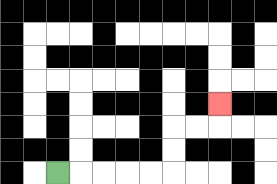{'start': '[2, 7]', 'end': '[9, 4]', 'path_directions': 'R,R,R,R,R,U,U,R,R,U', 'path_coordinates': '[[2, 7], [3, 7], [4, 7], [5, 7], [6, 7], [7, 7], [7, 6], [7, 5], [8, 5], [9, 5], [9, 4]]'}